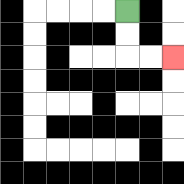{'start': '[5, 0]', 'end': '[7, 2]', 'path_directions': 'D,D,R,R', 'path_coordinates': '[[5, 0], [5, 1], [5, 2], [6, 2], [7, 2]]'}